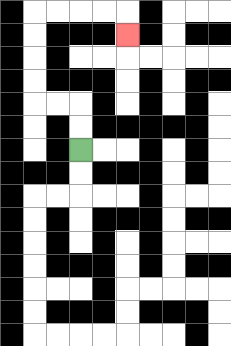{'start': '[3, 6]', 'end': '[5, 1]', 'path_directions': 'U,U,L,L,U,U,U,U,R,R,R,R,D', 'path_coordinates': '[[3, 6], [3, 5], [3, 4], [2, 4], [1, 4], [1, 3], [1, 2], [1, 1], [1, 0], [2, 0], [3, 0], [4, 0], [5, 0], [5, 1]]'}